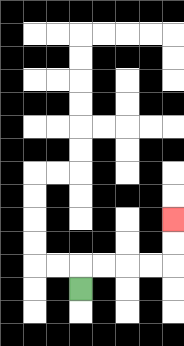{'start': '[3, 12]', 'end': '[7, 9]', 'path_directions': 'U,R,R,R,R,U,U', 'path_coordinates': '[[3, 12], [3, 11], [4, 11], [5, 11], [6, 11], [7, 11], [7, 10], [7, 9]]'}